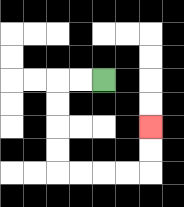{'start': '[4, 3]', 'end': '[6, 5]', 'path_directions': 'L,L,D,D,D,D,R,R,R,R,U,U', 'path_coordinates': '[[4, 3], [3, 3], [2, 3], [2, 4], [2, 5], [2, 6], [2, 7], [3, 7], [4, 7], [5, 7], [6, 7], [6, 6], [6, 5]]'}